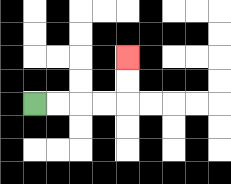{'start': '[1, 4]', 'end': '[5, 2]', 'path_directions': 'R,R,R,R,U,U', 'path_coordinates': '[[1, 4], [2, 4], [3, 4], [4, 4], [5, 4], [5, 3], [5, 2]]'}